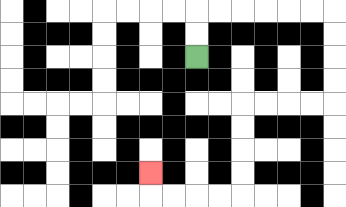{'start': '[8, 2]', 'end': '[6, 7]', 'path_directions': 'U,U,R,R,R,R,R,R,D,D,D,D,L,L,L,L,D,D,D,D,L,L,L,L,U', 'path_coordinates': '[[8, 2], [8, 1], [8, 0], [9, 0], [10, 0], [11, 0], [12, 0], [13, 0], [14, 0], [14, 1], [14, 2], [14, 3], [14, 4], [13, 4], [12, 4], [11, 4], [10, 4], [10, 5], [10, 6], [10, 7], [10, 8], [9, 8], [8, 8], [7, 8], [6, 8], [6, 7]]'}